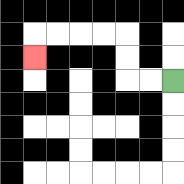{'start': '[7, 3]', 'end': '[1, 2]', 'path_directions': 'L,L,U,U,L,L,L,L,D', 'path_coordinates': '[[7, 3], [6, 3], [5, 3], [5, 2], [5, 1], [4, 1], [3, 1], [2, 1], [1, 1], [1, 2]]'}